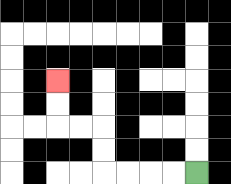{'start': '[8, 7]', 'end': '[2, 3]', 'path_directions': 'L,L,L,L,U,U,L,L,U,U', 'path_coordinates': '[[8, 7], [7, 7], [6, 7], [5, 7], [4, 7], [4, 6], [4, 5], [3, 5], [2, 5], [2, 4], [2, 3]]'}